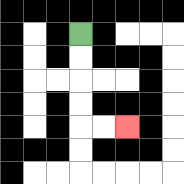{'start': '[3, 1]', 'end': '[5, 5]', 'path_directions': 'D,D,D,D,R,R', 'path_coordinates': '[[3, 1], [3, 2], [3, 3], [3, 4], [3, 5], [4, 5], [5, 5]]'}